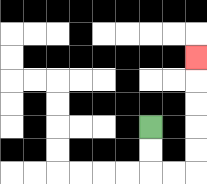{'start': '[6, 5]', 'end': '[8, 2]', 'path_directions': 'D,D,R,R,U,U,U,U,U', 'path_coordinates': '[[6, 5], [6, 6], [6, 7], [7, 7], [8, 7], [8, 6], [8, 5], [8, 4], [8, 3], [8, 2]]'}